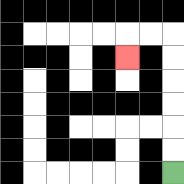{'start': '[7, 7]', 'end': '[5, 2]', 'path_directions': 'U,U,U,U,U,U,L,L,D', 'path_coordinates': '[[7, 7], [7, 6], [7, 5], [7, 4], [7, 3], [7, 2], [7, 1], [6, 1], [5, 1], [5, 2]]'}